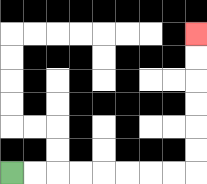{'start': '[0, 7]', 'end': '[8, 1]', 'path_directions': 'R,R,R,R,R,R,R,R,U,U,U,U,U,U', 'path_coordinates': '[[0, 7], [1, 7], [2, 7], [3, 7], [4, 7], [5, 7], [6, 7], [7, 7], [8, 7], [8, 6], [8, 5], [8, 4], [8, 3], [8, 2], [8, 1]]'}